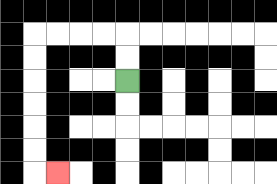{'start': '[5, 3]', 'end': '[2, 7]', 'path_directions': 'U,U,L,L,L,L,D,D,D,D,D,D,R', 'path_coordinates': '[[5, 3], [5, 2], [5, 1], [4, 1], [3, 1], [2, 1], [1, 1], [1, 2], [1, 3], [1, 4], [1, 5], [1, 6], [1, 7], [2, 7]]'}